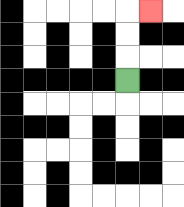{'start': '[5, 3]', 'end': '[6, 0]', 'path_directions': 'U,U,U,R', 'path_coordinates': '[[5, 3], [5, 2], [5, 1], [5, 0], [6, 0]]'}